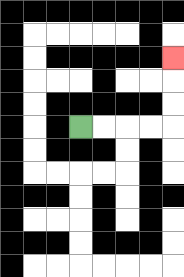{'start': '[3, 5]', 'end': '[7, 2]', 'path_directions': 'R,R,R,R,U,U,U', 'path_coordinates': '[[3, 5], [4, 5], [5, 5], [6, 5], [7, 5], [7, 4], [7, 3], [7, 2]]'}